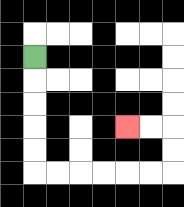{'start': '[1, 2]', 'end': '[5, 5]', 'path_directions': 'D,D,D,D,D,R,R,R,R,R,R,U,U,L,L', 'path_coordinates': '[[1, 2], [1, 3], [1, 4], [1, 5], [1, 6], [1, 7], [2, 7], [3, 7], [4, 7], [5, 7], [6, 7], [7, 7], [7, 6], [7, 5], [6, 5], [5, 5]]'}